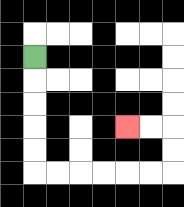{'start': '[1, 2]', 'end': '[5, 5]', 'path_directions': 'D,D,D,D,D,R,R,R,R,R,R,U,U,L,L', 'path_coordinates': '[[1, 2], [1, 3], [1, 4], [1, 5], [1, 6], [1, 7], [2, 7], [3, 7], [4, 7], [5, 7], [6, 7], [7, 7], [7, 6], [7, 5], [6, 5], [5, 5]]'}